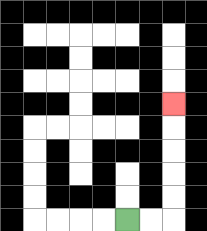{'start': '[5, 9]', 'end': '[7, 4]', 'path_directions': 'R,R,U,U,U,U,U', 'path_coordinates': '[[5, 9], [6, 9], [7, 9], [7, 8], [7, 7], [7, 6], [7, 5], [7, 4]]'}